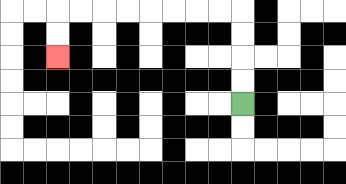{'start': '[10, 4]', 'end': '[2, 2]', 'path_directions': 'U,U,U,U,L,L,L,L,L,L,L,L,D,D', 'path_coordinates': '[[10, 4], [10, 3], [10, 2], [10, 1], [10, 0], [9, 0], [8, 0], [7, 0], [6, 0], [5, 0], [4, 0], [3, 0], [2, 0], [2, 1], [2, 2]]'}